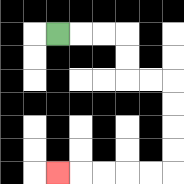{'start': '[2, 1]', 'end': '[2, 7]', 'path_directions': 'R,R,R,D,D,R,R,D,D,D,D,L,L,L,L,L', 'path_coordinates': '[[2, 1], [3, 1], [4, 1], [5, 1], [5, 2], [5, 3], [6, 3], [7, 3], [7, 4], [7, 5], [7, 6], [7, 7], [6, 7], [5, 7], [4, 7], [3, 7], [2, 7]]'}